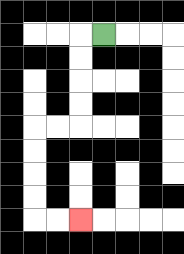{'start': '[4, 1]', 'end': '[3, 9]', 'path_directions': 'L,D,D,D,D,L,L,D,D,D,D,R,R', 'path_coordinates': '[[4, 1], [3, 1], [3, 2], [3, 3], [3, 4], [3, 5], [2, 5], [1, 5], [1, 6], [1, 7], [1, 8], [1, 9], [2, 9], [3, 9]]'}